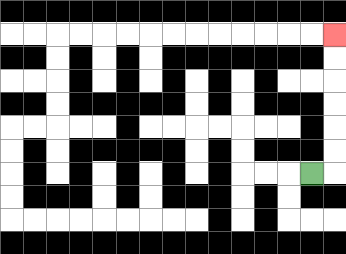{'start': '[13, 7]', 'end': '[14, 1]', 'path_directions': 'R,U,U,U,U,U,U', 'path_coordinates': '[[13, 7], [14, 7], [14, 6], [14, 5], [14, 4], [14, 3], [14, 2], [14, 1]]'}